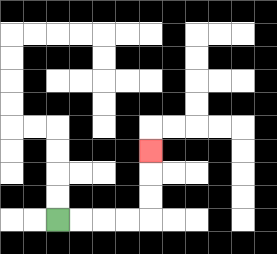{'start': '[2, 9]', 'end': '[6, 6]', 'path_directions': 'R,R,R,R,U,U,U', 'path_coordinates': '[[2, 9], [3, 9], [4, 9], [5, 9], [6, 9], [6, 8], [6, 7], [6, 6]]'}